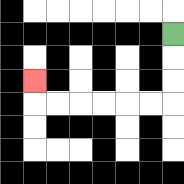{'start': '[7, 1]', 'end': '[1, 3]', 'path_directions': 'D,D,D,L,L,L,L,L,L,U', 'path_coordinates': '[[7, 1], [7, 2], [7, 3], [7, 4], [6, 4], [5, 4], [4, 4], [3, 4], [2, 4], [1, 4], [1, 3]]'}